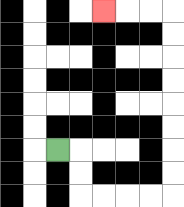{'start': '[2, 6]', 'end': '[4, 0]', 'path_directions': 'R,D,D,R,R,R,R,U,U,U,U,U,U,U,U,L,L,L', 'path_coordinates': '[[2, 6], [3, 6], [3, 7], [3, 8], [4, 8], [5, 8], [6, 8], [7, 8], [7, 7], [7, 6], [7, 5], [7, 4], [7, 3], [7, 2], [7, 1], [7, 0], [6, 0], [5, 0], [4, 0]]'}